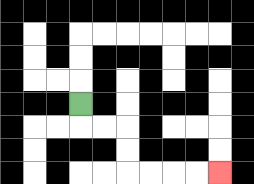{'start': '[3, 4]', 'end': '[9, 7]', 'path_directions': 'D,R,R,D,D,R,R,R,R', 'path_coordinates': '[[3, 4], [3, 5], [4, 5], [5, 5], [5, 6], [5, 7], [6, 7], [7, 7], [8, 7], [9, 7]]'}